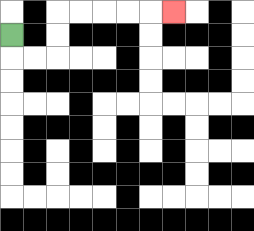{'start': '[0, 1]', 'end': '[7, 0]', 'path_directions': 'D,R,R,U,U,R,R,R,R,R', 'path_coordinates': '[[0, 1], [0, 2], [1, 2], [2, 2], [2, 1], [2, 0], [3, 0], [4, 0], [5, 0], [6, 0], [7, 0]]'}